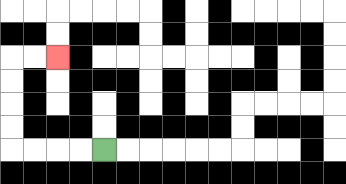{'start': '[4, 6]', 'end': '[2, 2]', 'path_directions': 'L,L,L,L,U,U,U,U,R,R', 'path_coordinates': '[[4, 6], [3, 6], [2, 6], [1, 6], [0, 6], [0, 5], [0, 4], [0, 3], [0, 2], [1, 2], [2, 2]]'}